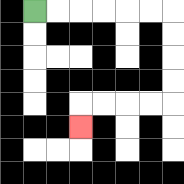{'start': '[1, 0]', 'end': '[3, 5]', 'path_directions': 'R,R,R,R,R,R,D,D,D,D,L,L,L,L,D', 'path_coordinates': '[[1, 0], [2, 0], [3, 0], [4, 0], [5, 0], [6, 0], [7, 0], [7, 1], [7, 2], [7, 3], [7, 4], [6, 4], [5, 4], [4, 4], [3, 4], [3, 5]]'}